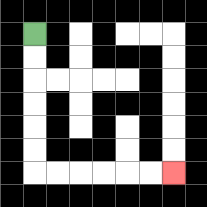{'start': '[1, 1]', 'end': '[7, 7]', 'path_directions': 'D,D,D,D,D,D,R,R,R,R,R,R', 'path_coordinates': '[[1, 1], [1, 2], [1, 3], [1, 4], [1, 5], [1, 6], [1, 7], [2, 7], [3, 7], [4, 7], [5, 7], [6, 7], [7, 7]]'}